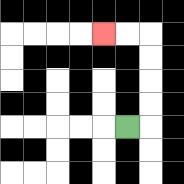{'start': '[5, 5]', 'end': '[4, 1]', 'path_directions': 'R,U,U,U,U,L,L', 'path_coordinates': '[[5, 5], [6, 5], [6, 4], [6, 3], [6, 2], [6, 1], [5, 1], [4, 1]]'}